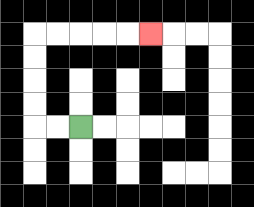{'start': '[3, 5]', 'end': '[6, 1]', 'path_directions': 'L,L,U,U,U,U,R,R,R,R,R', 'path_coordinates': '[[3, 5], [2, 5], [1, 5], [1, 4], [1, 3], [1, 2], [1, 1], [2, 1], [3, 1], [4, 1], [5, 1], [6, 1]]'}